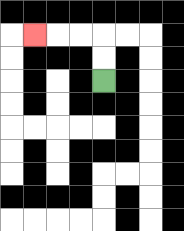{'start': '[4, 3]', 'end': '[1, 1]', 'path_directions': 'U,U,L,L,L', 'path_coordinates': '[[4, 3], [4, 2], [4, 1], [3, 1], [2, 1], [1, 1]]'}